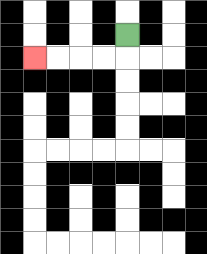{'start': '[5, 1]', 'end': '[1, 2]', 'path_directions': 'D,L,L,L,L', 'path_coordinates': '[[5, 1], [5, 2], [4, 2], [3, 2], [2, 2], [1, 2]]'}